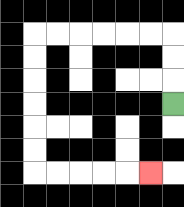{'start': '[7, 4]', 'end': '[6, 7]', 'path_directions': 'U,U,U,L,L,L,L,L,L,D,D,D,D,D,D,R,R,R,R,R', 'path_coordinates': '[[7, 4], [7, 3], [7, 2], [7, 1], [6, 1], [5, 1], [4, 1], [3, 1], [2, 1], [1, 1], [1, 2], [1, 3], [1, 4], [1, 5], [1, 6], [1, 7], [2, 7], [3, 7], [4, 7], [5, 7], [6, 7]]'}